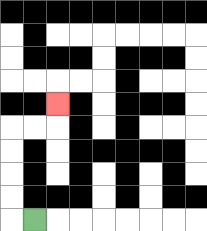{'start': '[1, 9]', 'end': '[2, 4]', 'path_directions': 'L,U,U,U,U,R,R,U', 'path_coordinates': '[[1, 9], [0, 9], [0, 8], [0, 7], [0, 6], [0, 5], [1, 5], [2, 5], [2, 4]]'}